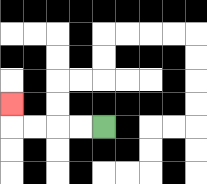{'start': '[4, 5]', 'end': '[0, 4]', 'path_directions': 'L,L,L,L,U', 'path_coordinates': '[[4, 5], [3, 5], [2, 5], [1, 5], [0, 5], [0, 4]]'}